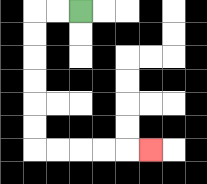{'start': '[3, 0]', 'end': '[6, 6]', 'path_directions': 'L,L,D,D,D,D,D,D,R,R,R,R,R', 'path_coordinates': '[[3, 0], [2, 0], [1, 0], [1, 1], [1, 2], [1, 3], [1, 4], [1, 5], [1, 6], [2, 6], [3, 6], [4, 6], [5, 6], [6, 6]]'}